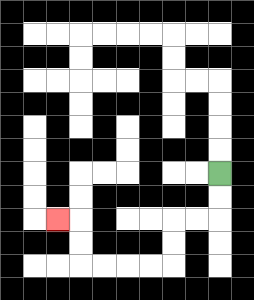{'start': '[9, 7]', 'end': '[2, 9]', 'path_directions': 'D,D,L,L,D,D,L,L,L,L,U,U,L', 'path_coordinates': '[[9, 7], [9, 8], [9, 9], [8, 9], [7, 9], [7, 10], [7, 11], [6, 11], [5, 11], [4, 11], [3, 11], [3, 10], [3, 9], [2, 9]]'}